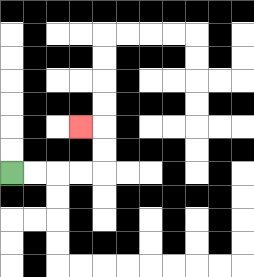{'start': '[0, 7]', 'end': '[3, 5]', 'path_directions': 'R,R,R,R,U,U,L', 'path_coordinates': '[[0, 7], [1, 7], [2, 7], [3, 7], [4, 7], [4, 6], [4, 5], [3, 5]]'}